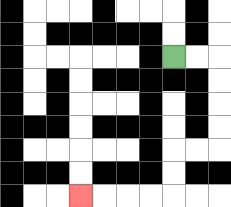{'start': '[7, 2]', 'end': '[3, 8]', 'path_directions': 'R,R,D,D,D,D,L,L,D,D,L,L,L,L', 'path_coordinates': '[[7, 2], [8, 2], [9, 2], [9, 3], [9, 4], [9, 5], [9, 6], [8, 6], [7, 6], [7, 7], [7, 8], [6, 8], [5, 8], [4, 8], [3, 8]]'}